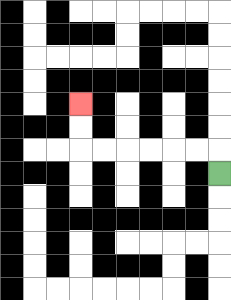{'start': '[9, 7]', 'end': '[3, 4]', 'path_directions': 'U,L,L,L,L,L,L,U,U', 'path_coordinates': '[[9, 7], [9, 6], [8, 6], [7, 6], [6, 6], [5, 6], [4, 6], [3, 6], [3, 5], [3, 4]]'}